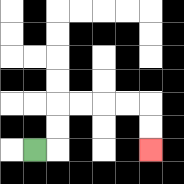{'start': '[1, 6]', 'end': '[6, 6]', 'path_directions': 'R,U,U,R,R,R,R,D,D', 'path_coordinates': '[[1, 6], [2, 6], [2, 5], [2, 4], [3, 4], [4, 4], [5, 4], [6, 4], [6, 5], [6, 6]]'}